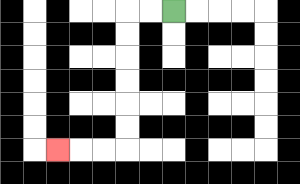{'start': '[7, 0]', 'end': '[2, 6]', 'path_directions': 'L,L,D,D,D,D,D,D,L,L,L', 'path_coordinates': '[[7, 0], [6, 0], [5, 0], [5, 1], [5, 2], [5, 3], [5, 4], [5, 5], [5, 6], [4, 6], [3, 6], [2, 6]]'}